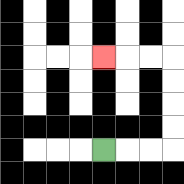{'start': '[4, 6]', 'end': '[4, 2]', 'path_directions': 'R,R,R,U,U,U,U,L,L,L', 'path_coordinates': '[[4, 6], [5, 6], [6, 6], [7, 6], [7, 5], [7, 4], [7, 3], [7, 2], [6, 2], [5, 2], [4, 2]]'}